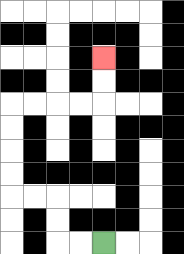{'start': '[4, 10]', 'end': '[4, 2]', 'path_directions': 'L,L,U,U,L,L,U,U,U,U,R,R,R,R,U,U', 'path_coordinates': '[[4, 10], [3, 10], [2, 10], [2, 9], [2, 8], [1, 8], [0, 8], [0, 7], [0, 6], [0, 5], [0, 4], [1, 4], [2, 4], [3, 4], [4, 4], [4, 3], [4, 2]]'}